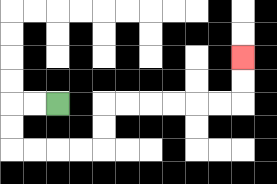{'start': '[2, 4]', 'end': '[10, 2]', 'path_directions': 'L,L,D,D,R,R,R,R,U,U,R,R,R,R,R,R,U,U', 'path_coordinates': '[[2, 4], [1, 4], [0, 4], [0, 5], [0, 6], [1, 6], [2, 6], [3, 6], [4, 6], [4, 5], [4, 4], [5, 4], [6, 4], [7, 4], [8, 4], [9, 4], [10, 4], [10, 3], [10, 2]]'}